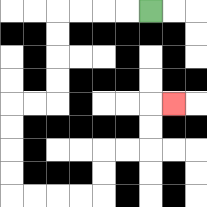{'start': '[6, 0]', 'end': '[7, 4]', 'path_directions': 'L,L,L,L,D,D,D,D,L,L,D,D,D,D,R,R,R,R,U,U,R,R,U,U,R', 'path_coordinates': '[[6, 0], [5, 0], [4, 0], [3, 0], [2, 0], [2, 1], [2, 2], [2, 3], [2, 4], [1, 4], [0, 4], [0, 5], [0, 6], [0, 7], [0, 8], [1, 8], [2, 8], [3, 8], [4, 8], [4, 7], [4, 6], [5, 6], [6, 6], [6, 5], [6, 4], [7, 4]]'}